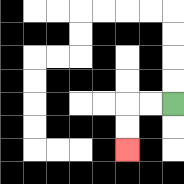{'start': '[7, 4]', 'end': '[5, 6]', 'path_directions': 'L,L,D,D', 'path_coordinates': '[[7, 4], [6, 4], [5, 4], [5, 5], [5, 6]]'}